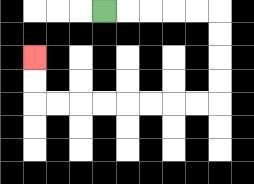{'start': '[4, 0]', 'end': '[1, 2]', 'path_directions': 'R,R,R,R,R,D,D,D,D,L,L,L,L,L,L,L,L,U,U', 'path_coordinates': '[[4, 0], [5, 0], [6, 0], [7, 0], [8, 0], [9, 0], [9, 1], [9, 2], [9, 3], [9, 4], [8, 4], [7, 4], [6, 4], [5, 4], [4, 4], [3, 4], [2, 4], [1, 4], [1, 3], [1, 2]]'}